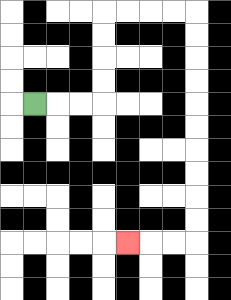{'start': '[1, 4]', 'end': '[5, 10]', 'path_directions': 'R,R,R,U,U,U,U,R,R,R,R,D,D,D,D,D,D,D,D,D,D,L,L,L', 'path_coordinates': '[[1, 4], [2, 4], [3, 4], [4, 4], [4, 3], [4, 2], [4, 1], [4, 0], [5, 0], [6, 0], [7, 0], [8, 0], [8, 1], [8, 2], [8, 3], [8, 4], [8, 5], [8, 6], [8, 7], [8, 8], [8, 9], [8, 10], [7, 10], [6, 10], [5, 10]]'}